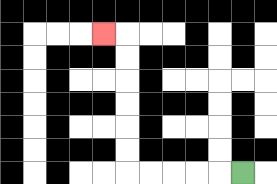{'start': '[10, 7]', 'end': '[4, 1]', 'path_directions': 'L,L,L,L,L,U,U,U,U,U,U,L', 'path_coordinates': '[[10, 7], [9, 7], [8, 7], [7, 7], [6, 7], [5, 7], [5, 6], [5, 5], [5, 4], [5, 3], [5, 2], [5, 1], [4, 1]]'}